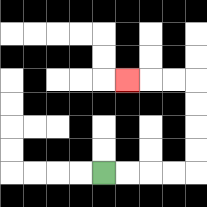{'start': '[4, 7]', 'end': '[5, 3]', 'path_directions': 'R,R,R,R,U,U,U,U,L,L,L', 'path_coordinates': '[[4, 7], [5, 7], [6, 7], [7, 7], [8, 7], [8, 6], [8, 5], [8, 4], [8, 3], [7, 3], [6, 3], [5, 3]]'}